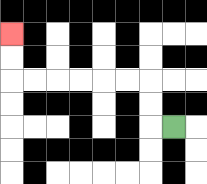{'start': '[7, 5]', 'end': '[0, 1]', 'path_directions': 'L,U,U,L,L,L,L,L,L,U,U', 'path_coordinates': '[[7, 5], [6, 5], [6, 4], [6, 3], [5, 3], [4, 3], [3, 3], [2, 3], [1, 3], [0, 3], [0, 2], [0, 1]]'}